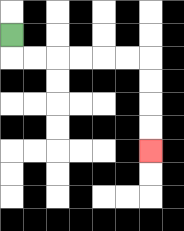{'start': '[0, 1]', 'end': '[6, 6]', 'path_directions': 'D,R,R,R,R,R,R,D,D,D,D', 'path_coordinates': '[[0, 1], [0, 2], [1, 2], [2, 2], [3, 2], [4, 2], [5, 2], [6, 2], [6, 3], [6, 4], [6, 5], [6, 6]]'}